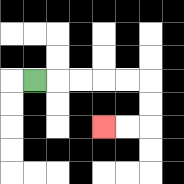{'start': '[1, 3]', 'end': '[4, 5]', 'path_directions': 'R,R,R,R,R,D,D,L,L', 'path_coordinates': '[[1, 3], [2, 3], [3, 3], [4, 3], [5, 3], [6, 3], [6, 4], [6, 5], [5, 5], [4, 5]]'}